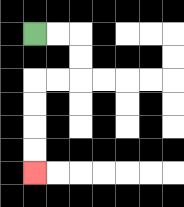{'start': '[1, 1]', 'end': '[1, 7]', 'path_directions': 'R,R,D,D,L,L,D,D,D,D', 'path_coordinates': '[[1, 1], [2, 1], [3, 1], [3, 2], [3, 3], [2, 3], [1, 3], [1, 4], [1, 5], [1, 6], [1, 7]]'}